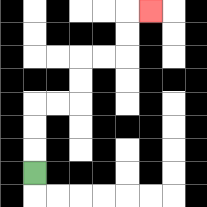{'start': '[1, 7]', 'end': '[6, 0]', 'path_directions': 'U,U,U,R,R,U,U,R,R,U,U,R', 'path_coordinates': '[[1, 7], [1, 6], [1, 5], [1, 4], [2, 4], [3, 4], [3, 3], [3, 2], [4, 2], [5, 2], [5, 1], [5, 0], [6, 0]]'}